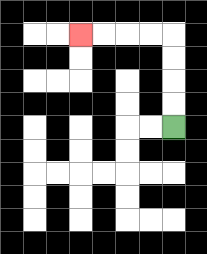{'start': '[7, 5]', 'end': '[3, 1]', 'path_directions': 'U,U,U,U,L,L,L,L', 'path_coordinates': '[[7, 5], [7, 4], [7, 3], [7, 2], [7, 1], [6, 1], [5, 1], [4, 1], [3, 1]]'}